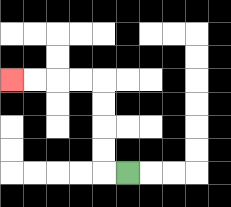{'start': '[5, 7]', 'end': '[0, 3]', 'path_directions': 'L,U,U,U,U,L,L,L,L', 'path_coordinates': '[[5, 7], [4, 7], [4, 6], [4, 5], [4, 4], [4, 3], [3, 3], [2, 3], [1, 3], [0, 3]]'}